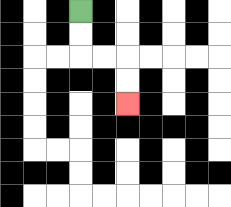{'start': '[3, 0]', 'end': '[5, 4]', 'path_directions': 'D,D,R,R,D,D', 'path_coordinates': '[[3, 0], [3, 1], [3, 2], [4, 2], [5, 2], [5, 3], [5, 4]]'}